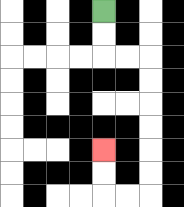{'start': '[4, 0]', 'end': '[4, 6]', 'path_directions': 'D,D,R,R,D,D,D,D,D,D,L,L,U,U', 'path_coordinates': '[[4, 0], [4, 1], [4, 2], [5, 2], [6, 2], [6, 3], [6, 4], [6, 5], [6, 6], [6, 7], [6, 8], [5, 8], [4, 8], [4, 7], [4, 6]]'}